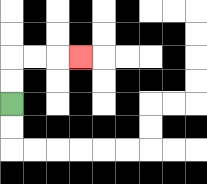{'start': '[0, 4]', 'end': '[3, 2]', 'path_directions': 'U,U,R,R,R', 'path_coordinates': '[[0, 4], [0, 3], [0, 2], [1, 2], [2, 2], [3, 2]]'}